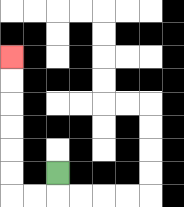{'start': '[2, 7]', 'end': '[0, 2]', 'path_directions': 'D,L,L,U,U,U,U,U,U', 'path_coordinates': '[[2, 7], [2, 8], [1, 8], [0, 8], [0, 7], [0, 6], [0, 5], [0, 4], [0, 3], [0, 2]]'}